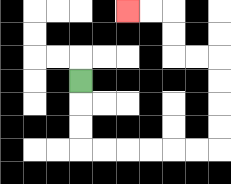{'start': '[3, 3]', 'end': '[5, 0]', 'path_directions': 'D,D,D,R,R,R,R,R,R,U,U,U,U,L,L,U,U,L,L', 'path_coordinates': '[[3, 3], [3, 4], [3, 5], [3, 6], [4, 6], [5, 6], [6, 6], [7, 6], [8, 6], [9, 6], [9, 5], [9, 4], [9, 3], [9, 2], [8, 2], [7, 2], [7, 1], [7, 0], [6, 0], [5, 0]]'}